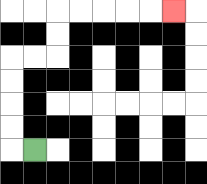{'start': '[1, 6]', 'end': '[7, 0]', 'path_directions': 'L,U,U,U,U,R,R,U,U,R,R,R,R,R', 'path_coordinates': '[[1, 6], [0, 6], [0, 5], [0, 4], [0, 3], [0, 2], [1, 2], [2, 2], [2, 1], [2, 0], [3, 0], [4, 0], [5, 0], [6, 0], [7, 0]]'}